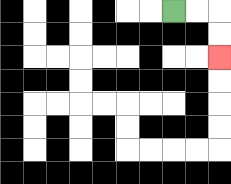{'start': '[7, 0]', 'end': '[9, 2]', 'path_directions': 'R,R,D,D', 'path_coordinates': '[[7, 0], [8, 0], [9, 0], [9, 1], [9, 2]]'}